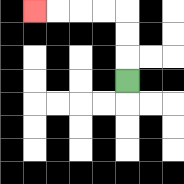{'start': '[5, 3]', 'end': '[1, 0]', 'path_directions': 'U,U,U,L,L,L,L', 'path_coordinates': '[[5, 3], [5, 2], [5, 1], [5, 0], [4, 0], [3, 0], [2, 0], [1, 0]]'}